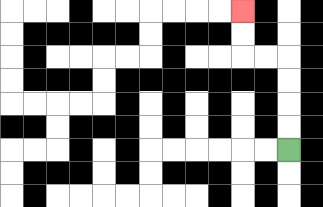{'start': '[12, 6]', 'end': '[10, 0]', 'path_directions': 'U,U,U,U,L,L,U,U', 'path_coordinates': '[[12, 6], [12, 5], [12, 4], [12, 3], [12, 2], [11, 2], [10, 2], [10, 1], [10, 0]]'}